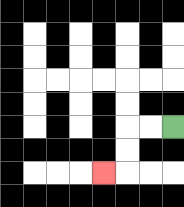{'start': '[7, 5]', 'end': '[4, 7]', 'path_directions': 'L,L,D,D,L', 'path_coordinates': '[[7, 5], [6, 5], [5, 5], [5, 6], [5, 7], [4, 7]]'}